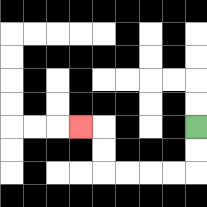{'start': '[8, 5]', 'end': '[3, 5]', 'path_directions': 'D,D,L,L,L,L,U,U,L', 'path_coordinates': '[[8, 5], [8, 6], [8, 7], [7, 7], [6, 7], [5, 7], [4, 7], [4, 6], [4, 5], [3, 5]]'}